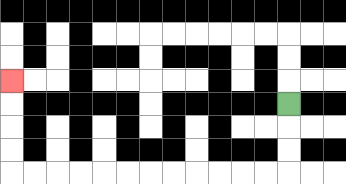{'start': '[12, 4]', 'end': '[0, 3]', 'path_directions': 'D,D,D,L,L,L,L,L,L,L,L,L,L,L,L,U,U,U,U', 'path_coordinates': '[[12, 4], [12, 5], [12, 6], [12, 7], [11, 7], [10, 7], [9, 7], [8, 7], [7, 7], [6, 7], [5, 7], [4, 7], [3, 7], [2, 7], [1, 7], [0, 7], [0, 6], [0, 5], [0, 4], [0, 3]]'}